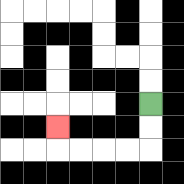{'start': '[6, 4]', 'end': '[2, 5]', 'path_directions': 'D,D,L,L,L,L,U', 'path_coordinates': '[[6, 4], [6, 5], [6, 6], [5, 6], [4, 6], [3, 6], [2, 6], [2, 5]]'}